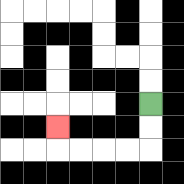{'start': '[6, 4]', 'end': '[2, 5]', 'path_directions': 'D,D,L,L,L,L,U', 'path_coordinates': '[[6, 4], [6, 5], [6, 6], [5, 6], [4, 6], [3, 6], [2, 6], [2, 5]]'}